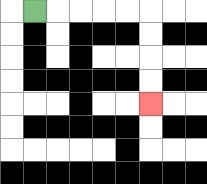{'start': '[1, 0]', 'end': '[6, 4]', 'path_directions': 'R,R,R,R,R,D,D,D,D', 'path_coordinates': '[[1, 0], [2, 0], [3, 0], [4, 0], [5, 0], [6, 0], [6, 1], [6, 2], [6, 3], [6, 4]]'}